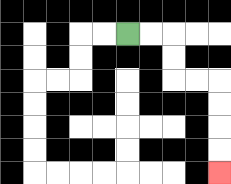{'start': '[5, 1]', 'end': '[9, 7]', 'path_directions': 'R,R,D,D,R,R,D,D,D,D', 'path_coordinates': '[[5, 1], [6, 1], [7, 1], [7, 2], [7, 3], [8, 3], [9, 3], [9, 4], [9, 5], [9, 6], [9, 7]]'}